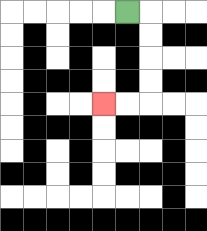{'start': '[5, 0]', 'end': '[4, 4]', 'path_directions': 'R,D,D,D,D,L,L', 'path_coordinates': '[[5, 0], [6, 0], [6, 1], [6, 2], [6, 3], [6, 4], [5, 4], [4, 4]]'}